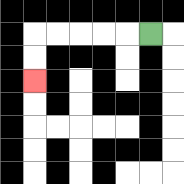{'start': '[6, 1]', 'end': '[1, 3]', 'path_directions': 'L,L,L,L,L,D,D', 'path_coordinates': '[[6, 1], [5, 1], [4, 1], [3, 1], [2, 1], [1, 1], [1, 2], [1, 3]]'}